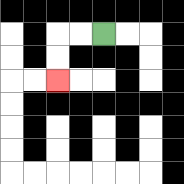{'start': '[4, 1]', 'end': '[2, 3]', 'path_directions': 'L,L,D,D', 'path_coordinates': '[[4, 1], [3, 1], [2, 1], [2, 2], [2, 3]]'}